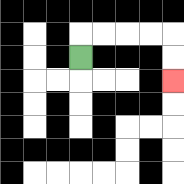{'start': '[3, 2]', 'end': '[7, 3]', 'path_directions': 'U,R,R,R,R,D,D', 'path_coordinates': '[[3, 2], [3, 1], [4, 1], [5, 1], [6, 1], [7, 1], [7, 2], [7, 3]]'}